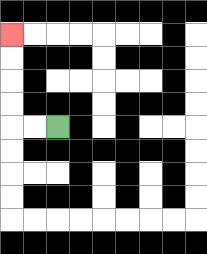{'start': '[2, 5]', 'end': '[0, 1]', 'path_directions': 'L,L,U,U,U,U', 'path_coordinates': '[[2, 5], [1, 5], [0, 5], [0, 4], [0, 3], [0, 2], [0, 1]]'}